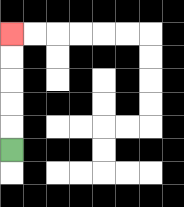{'start': '[0, 6]', 'end': '[0, 1]', 'path_directions': 'U,U,U,U,U', 'path_coordinates': '[[0, 6], [0, 5], [0, 4], [0, 3], [0, 2], [0, 1]]'}